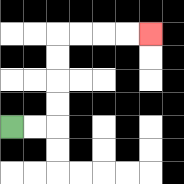{'start': '[0, 5]', 'end': '[6, 1]', 'path_directions': 'R,R,U,U,U,U,R,R,R,R', 'path_coordinates': '[[0, 5], [1, 5], [2, 5], [2, 4], [2, 3], [2, 2], [2, 1], [3, 1], [4, 1], [5, 1], [6, 1]]'}